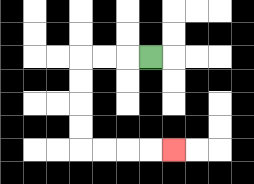{'start': '[6, 2]', 'end': '[7, 6]', 'path_directions': 'L,L,L,D,D,D,D,R,R,R,R', 'path_coordinates': '[[6, 2], [5, 2], [4, 2], [3, 2], [3, 3], [3, 4], [3, 5], [3, 6], [4, 6], [5, 6], [6, 6], [7, 6]]'}